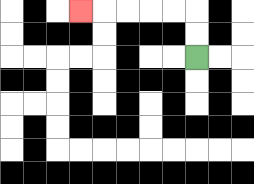{'start': '[8, 2]', 'end': '[3, 0]', 'path_directions': 'U,U,L,L,L,L,L', 'path_coordinates': '[[8, 2], [8, 1], [8, 0], [7, 0], [6, 0], [5, 0], [4, 0], [3, 0]]'}